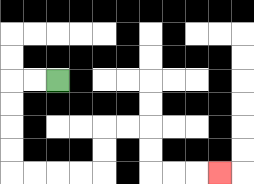{'start': '[2, 3]', 'end': '[9, 7]', 'path_directions': 'L,L,D,D,D,D,R,R,R,R,U,U,R,R,D,D,R,R,R', 'path_coordinates': '[[2, 3], [1, 3], [0, 3], [0, 4], [0, 5], [0, 6], [0, 7], [1, 7], [2, 7], [3, 7], [4, 7], [4, 6], [4, 5], [5, 5], [6, 5], [6, 6], [6, 7], [7, 7], [8, 7], [9, 7]]'}